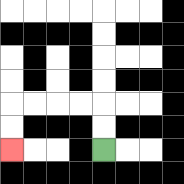{'start': '[4, 6]', 'end': '[0, 6]', 'path_directions': 'U,U,L,L,L,L,D,D', 'path_coordinates': '[[4, 6], [4, 5], [4, 4], [3, 4], [2, 4], [1, 4], [0, 4], [0, 5], [0, 6]]'}